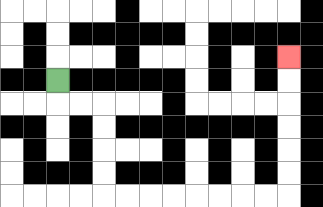{'start': '[2, 3]', 'end': '[12, 2]', 'path_directions': 'D,R,R,D,D,D,D,R,R,R,R,R,R,R,R,U,U,U,U,U,U', 'path_coordinates': '[[2, 3], [2, 4], [3, 4], [4, 4], [4, 5], [4, 6], [4, 7], [4, 8], [5, 8], [6, 8], [7, 8], [8, 8], [9, 8], [10, 8], [11, 8], [12, 8], [12, 7], [12, 6], [12, 5], [12, 4], [12, 3], [12, 2]]'}